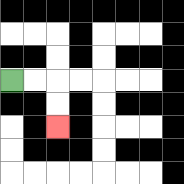{'start': '[0, 3]', 'end': '[2, 5]', 'path_directions': 'R,R,D,D', 'path_coordinates': '[[0, 3], [1, 3], [2, 3], [2, 4], [2, 5]]'}